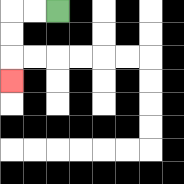{'start': '[2, 0]', 'end': '[0, 3]', 'path_directions': 'L,L,D,D,D', 'path_coordinates': '[[2, 0], [1, 0], [0, 0], [0, 1], [0, 2], [0, 3]]'}